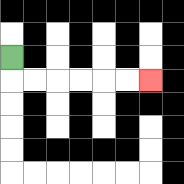{'start': '[0, 2]', 'end': '[6, 3]', 'path_directions': 'D,R,R,R,R,R,R', 'path_coordinates': '[[0, 2], [0, 3], [1, 3], [2, 3], [3, 3], [4, 3], [5, 3], [6, 3]]'}